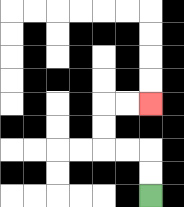{'start': '[6, 8]', 'end': '[6, 4]', 'path_directions': 'U,U,L,L,U,U,R,R', 'path_coordinates': '[[6, 8], [6, 7], [6, 6], [5, 6], [4, 6], [4, 5], [4, 4], [5, 4], [6, 4]]'}